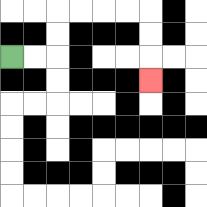{'start': '[0, 2]', 'end': '[6, 3]', 'path_directions': 'R,R,U,U,R,R,R,R,D,D,D', 'path_coordinates': '[[0, 2], [1, 2], [2, 2], [2, 1], [2, 0], [3, 0], [4, 0], [5, 0], [6, 0], [6, 1], [6, 2], [6, 3]]'}